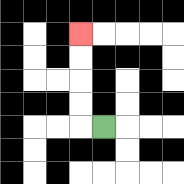{'start': '[4, 5]', 'end': '[3, 1]', 'path_directions': 'L,U,U,U,U', 'path_coordinates': '[[4, 5], [3, 5], [3, 4], [3, 3], [3, 2], [3, 1]]'}